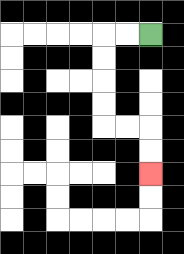{'start': '[6, 1]', 'end': '[6, 7]', 'path_directions': 'L,L,D,D,D,D,R,R,D,D', 'path_coordinates': '[[6, 1], [5, 1], [4, 1], [4, 2], [4, 3], [4, 4], [4, 5], [5, 5], [6, 5], [6, 6], [6, 7]]'}